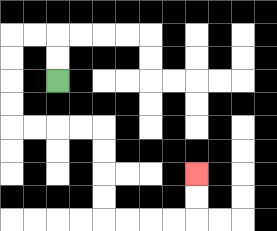{'start': '[2, 3]', 'end': '[8, 7]', 'path_directions': 'U,U,L,L,D,D,D,D,R,R,R,R,D,D,D,D,R,R,R,R,U,U', 'path_coordinates': '[[2, 3], [2, 2], [2, 1], [1, 1], [0, 1], [0, 2], [0, 3], [0, 4], [0, 5], [1, 5], [2, 5], [3, 5], [4, 5], [4, 6], [4, 7], [4, 8], [4, 9], [5, 9], [6, 9], [7, 9], [8, 9], [8, 8], [8, 7]]'}